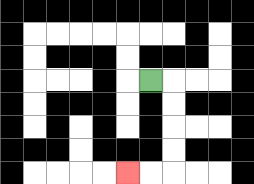{'start': '[6, 3]', 'end': '[5, 7]', 'path_directions': 'R,D,D,D,D,L,L', 'path_coordinates': '[[6, 3], [7, 3], [7, 4], [7, 5], [7, 6], [7, 7], [6, 7], [5, 7]]'}